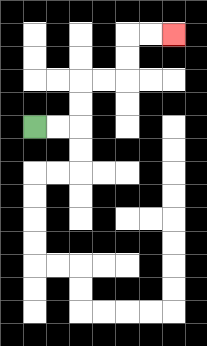{'start': '[1, 5]', 'end': '[7, 1]', 'path_directions': 'R,R,U,U,R,R,U,U,R,R', 'path_coordinates': '[[1, 5], [2, 5], [3, 5], [3, 4], [3, 3], [4, 3], [5, 3], [5, 2], [5, 1], [6, 1], [7, 1]]'}